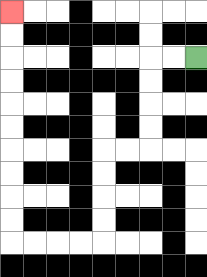{'start': '[8, 2]', 'end': '[0, 0]', 'path_directions': 'L,L,D,D,D,D,L,L,D,D,D,D,L,L,L,L,U,U,U,U,U,U,U,U,U,U', 'path_coordinates': '[[8, 2], [7, 2], [6, 2], [6, 3], [6, 4], [6, 5], [6, 6], [5, 6], [4, 6], [4, 7], [4, 8], [4, 9], [4, 10], [3, 10], [2, 10], [1, 10], [0, 10], [0, 9], [0, 8], [0, 7], [0, 6], [0, 5], [0, 4], [0, 3], [0, 2], [0, 1], [0, 0]]'}